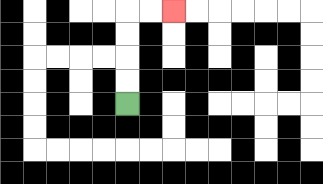{'start': '[5, 4]', 'end': '[7, 0]', 'path_directions': 'U,U,U,U,R,R', 'path_coordinates': '[[5, 4], [5, 3], [5, 2], [5, 1], [5, 0], [6, 0], [7, 0]]'}